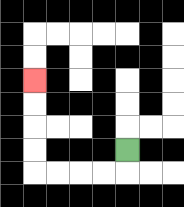{'start': '[5, 6]', 'end': '[1, 3]', 'path_directions': 'D,L,L,L,L,U,U,U,U', 'path_coordinates': '[[5, 6], [5, 7], [4, 7], [3, 7], [2, 7], [1, 7], [1, 6], [1, 5], [1, 4], [1, 3]]'}